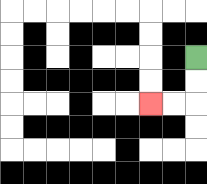{'start': '[8, 2]', 'end': '[6, 4]', 'path_directions': 'D,D,L,L', 'path_coordinates': '[[8, 2], [8, 3], [8, 4], [7, 4], [6, 4]]'}